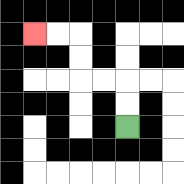{'start': '[5, 5]', 'end': '[1, 1]', 'path_directions': 'U,U,L,L,U,U,L,L', 'path_coordinates': '[[5, 5], [5, 4], [5, 3], [4, 3], [3, 3], [3, 2], [3, 1], [2, 1], [1, 1]]'}